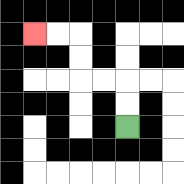{'start': '[5, 5]', 'end': '[1, 1]', 'path_directions': 'U,U,L,L,U,U,L,L', 'path_coordinates': '[[5, 5], [5, 4], [5, 3], [4, 3], [3, 3], [3, 2], [3, 1], [2, 1], [1, 1]]'}